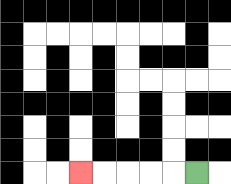{'start': '[8, 7]', 'end': '[3, 7]', 'path_directions': 'L,L,L,L,L', 'path_coordinates': '[[8, 7], [7, 7], [6, 7], [5, 7], [4, 7], [3, 7]]'}